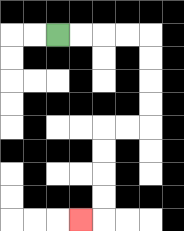{'start': '[2, 1]', 'end': '[3, 9]', 'path_directions': 'R,R,R,R,D,D,D,D,L,L,D,D,D,D,L', 'path_coordinates': '[[2, 1], [3, 1], [4, 1], [5, 1], [6, 1], [6, 2], [6, 3], [6, 4], [6, 5], [5, 5], [4, 5], [4, 6], [4, 7], [4, 8], [4, 9], [3, 9]]'}